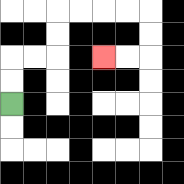{'start': '[0, 4]', 'end': '[4, 2]', 'path_directions': 'U,U,R,R,U,U,R,R,R,R,D,D,L,L', 'path_coordinates': '[[0, 4], [0, 3], [0, 2], [1, 2], [2, 2], [2, 1], [2, 0], [3, 0], [4, 0], [5, 0], [6, 0], [6, 1], [6, 2], [5, 2], [4, 2]]'}